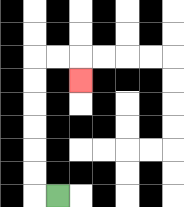{'start': '[2, 8]', 'end': '[3, 3]', 'path_directions': 'L,U,U,U,U,U,U,R,R,D', 'path_coordinates': '[[2, 8], [1, 8], [1, 7], [1, 6], [1, 5], [1, 4], [1, 3], [1, 2], [2, 2], [3, 2], [3, 3]]'}